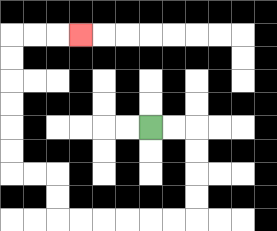{'start': '[6, 5]', 'end': '[3, 1]', 'path_directions': 'R,R,D,D,D,D,L,L,L,L,L,L,U,U,L,L,U,U,U,U,U,U,R,R,R', 'path_coordinates': '[[6, 5], [7, 5], [8, 5], [8, 6], [8, 7], [8, 8], [8, 9], [7, 9], [6, 9], [5, 9], [4, 9], [3, 9], [2, 9], [2, 8], [2, 7], [1, 7], [0, 7], [0, 6], [0, 5], [0, 4], [0, 3], [0, 2], [0, 1], [1, 1], [2, 1], [3, 1]]'}